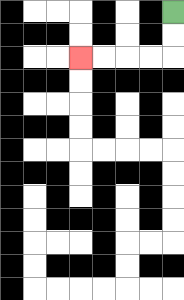{'start': '[7, 0]', 'end': '[3, 2]', 'path_directions': 'D,D,L,L,L,L', 'path_coordinates': '[[7, 0], [7, 1], [7, 2], [6, 2], [5, 2], [4, 2], [3, 2]]'}